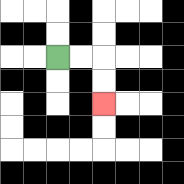{'start': '[2, 2]', 'end': '[4, 4]', 'path_directions': 'R,R,D,D', 'path_coordinates': '[[2, 2], [3, 2], [4, 2], [4, 3], [4, 4]]'}